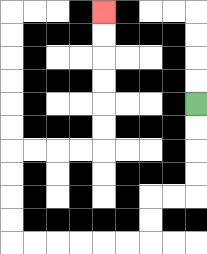{'start': '[8, 4]', 'end': '[4, 0]', 'path_directions': 'D,D,D,D,L,L,D,D,L,L,L,L,L,L,U,U,U,U,R,R,R,R,U,U,U,U,U,U', 'path_coordinates': '[[8, 4], [8, 5], [8, 6], [8, 7], [8, 8], [7, 8], [6, 8], [6, 9], [6, 10], [5, 10], [4, 10], [3, 10], [2, 10], [1, 10], [0, 10], [0, 9], [0, 8], [0, 7], [0, 6], [1, 6], [2, 6], [3, 6], [4, 6], [4, 5], [4, 4], [4, 3], [4, 2], [4, 1], [4, 0]]'}